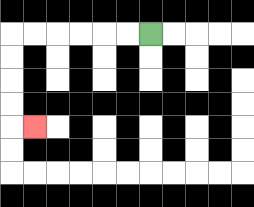{'start': '[6, 1]', 'end': '[1, 5]', 'path_directions': 'L,L,L,L,L,L,D,D,D,D,R', 'path_coordinates': '[[6, 1], [5, 1], [4, 1], [3, 1], [2, 1], [1, 1], [0, 1], [0, 2], [0, 3], [0, 4], [0, 5], [1, 5]]'}